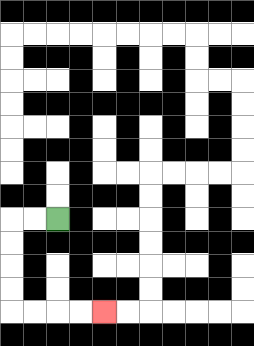{'start': '[2, 9]', 'end': '[4, 13]', 'path_directions': 'L,L,D,D,D,D,R,R,R,R', 'path_coordinates': '[[2, 9], [1, 9], [0, 9], [0, 10], [0, 11], [0, 12], [0, 13], [1, 13], [2, 13], [3, 13], [4, 13]]'}